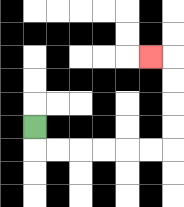{'start': '[1, 5]', 'end': '[6, 2]', 'path_directions': 'D,R,R,R,R,R,R,U,U,U,U,L', 'path_coordinates': '[[1, 5], [1, 6], [2, 6], [3, 6], [4, 6], [5, 6], [6, 6], [7, 6], [7, 5], [7, 4], [7, 3], [7, 2], [6, 2]]'}